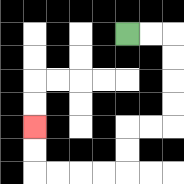{'start': '[5, 1]', 'end': '[1, 5]', 'path_directions': 'R,R,D,D,D,D,L,L,D,D,L,L,L,L,U,U', 'path_coordinates': '[[5, 1], [6, 1], [7, 1], [7, 2], [7, 3], [7, 4], [7, 5], [6, 5], [5, 5], [5, 6], [5, 7], [4, 7], [3, 7], [2, 7], [1, 7], [1, 6], [1, 5]]'}